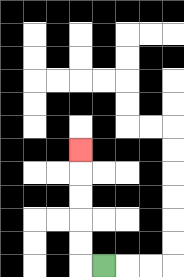{'start': '[4, 11]', 'end': '[3, 6]', 'path_directions': 'L,U,U,U,U,U', 'path_coordinates': '[[4, 11], [3, 11], [3, 10], [3, 9], [3, 8], [3, 7], [3, 6]]'}